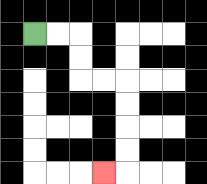{'start': '[1, 1]', 'end': '[4, 7]', 'path_directions': 'R,R,D,D,R,R,D,D,D,D,L', 'path_coordinates': '[[1, 1], [2, 1], [3, 1], [3, 2], [3, 3], [4, 3], [5, 3], [5, 4], [5, 5], [5, 6], [5, 7], [4, 7]]'}